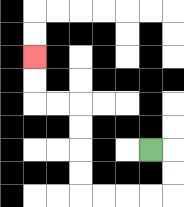{'start': '[6, 6]', 'end': '[1, 2]', 'path_directions': 'R,D,D,L,L,L,L,U,U,U,U,L,L,U,U', 'path_coordinates': '[[6, 6], [7, 6], [7, 7], [7, 8], [6, 8], [5, 8], [4, 8], [3, 8], [3, 7], [3, 6], [3, 5], [3, 4], [2, 4], [1, 4], [1, 3], [1, 2]]'}